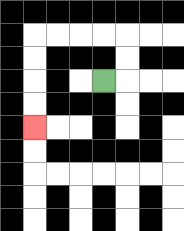{'start': '[4, 3]', 'end': '[1, 5]', 'path_directions': 'R,U,U,L,L,L,L,D,D,D,D', 'path_coordinates': '[[4, 3], [5, 3], [5, 2], [5, 1], [4, 1], [3, 1], [2, 1], [1, 1], [1, 2], [1, 3], [1, 4], [1, 5]]'}